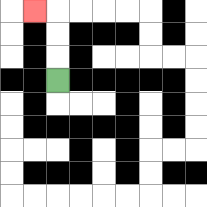{'start': '[2, 3]', 'end': '[1, 0]', 'path_directions': 'U,U,U,L', 'path_coordinates': '[[2, 3], [2, 2], [2, 1], [2, 0], [1, 0]]'}